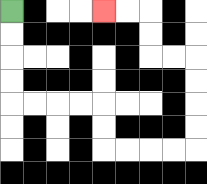{'start': '[0, 0]', 'end': '[4, 0]', 'path_directions': 'D,D,D,D,R,R,R,R,D,D,R,R,R,R,U,U,U,U,L,L,U,U,L,L', 'path_coordinates': '[[0, 0], [0, 1], [0, 2], [0, 3], [0, 4], [1, 4], [2, 4], [3, 4], [4, 4], [4, 5], [4, 6], [5, 6], [6, 6], [7, 6], [8, 6], [8, 5], [8, 4], [8, 3], [8, 2], [7, 2], [6, 2], [6, 1], [6, 0], [5, 0], [4, 0]]'}